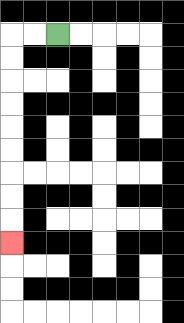{'start': '[2, 1]', 'end': '[0, 10]', 'path_directions': 'L,L,D,D,D,D,D,D,D,D,D', 'path_coordinates': '[[2, 1], [1, 1], [0, 1], [0, 2], [0, 3], [0, 4], [0, 5], [0, 6], [0, 7], [0, 8], [0, 9], [0, 10]]'}